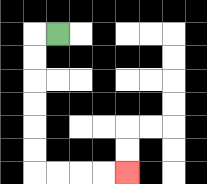{'start': '[2, 1]', 'end': '[5, 7]', 'path_directions': 'L,D,D,D,D,D,D,R,R,R,R', 'path_coordinates': '[[2, 1], [1, 1], [1, 2], [1, 3], [1, 4], [1, 5], [1, 6], [1, 7], [2, 7], [3, 7], [4, 7], [5, 7]]'}